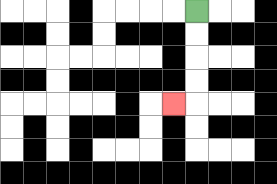{'start': '[8, 0]', 'end': '[7, 4]', 'path_directions': 'D,D,D,D,L', 'path_coordinates': '[[8, 0], [8, 1], [8, 2], [8, 3], [8, 4], [7, 4]]'}